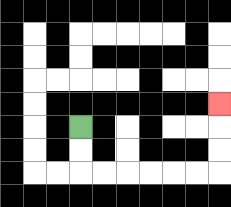{'start': '[3, 5]', 'end': '[9, 4]', 'path_directions': 'D,D,R,R,R,R,R,R,U,U,U', 'path_coordinates': '[[3, 5], [3, 6], [3, 7], [4, 7], [5, 7], [6, 7], [7, 7], [8, 7], [9, 7], [9, 6], [9, 5], [9, 4]]'}